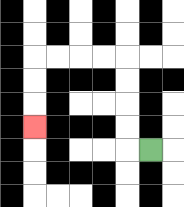{'start': '[6, 6]', 'end': '[1, 5]', 'path_directions': 'L,U,U,U,U,L,L,L,L,D,D,D', 'path_coordinates': '[[6, 6], [5, 6], [5, 5], [5, 4], [5, 3], [5, 2], [4, 2], [3, 2], [2, 2], [1, 2], [1, 3], [1, 4], [1, 5]]'}